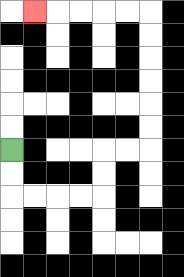{'start': '[0, 6]', 'end': '[1, 0]', 'path_directions': 'D,D,R,R,R,R,U,U,R,R,U,U,U,U,U,U,L,L,L,L,L', 'path_coordinates': '[[0, 6], [0, 7], [0, 8], [1, 8], [2, 8], [3, 8], [4, 8], [4, 7], [4, 6], [5, 6], [6, 6], [6, 5], [6, 4], [6, 3], [6, 2], [6, 1], [6, 0], [5, 0], [4, 0], [3, 0], [2, 0], [1, 0]]'}